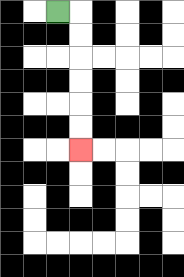{'start': '[2, 0]', 'end': '[3, 6]', 'path_directions': 'R,D,D,D,D,D,D', 'path_coordinates': '[[2, 0], [3, 0], [3, 1], [3, 2], [3, 3], [3, 4], [3, 5], [3, 6]]'}